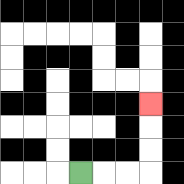{'start': '[3, 7]', 'end': '[6, 4]', 'path_directions': 'R,R,R,U,U,U', 'path_coordinates': '[[3, 7], [4, 7], [5, 7], [6, 7], [6, 6], [6, 5], [6, 4]]'}